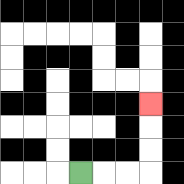{'start': '[3, 7]', 'end': '[6, 4]', 'path_directions': 'R,R,R,U,U,U', 'path_coordinates': '[[3, 7], [4, 7], [5, 7], [6, 7], [6, 6], [6, 5], [6, 4]]'}